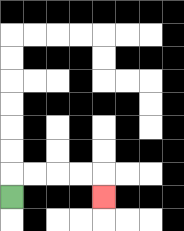{'start': '[0, 8]', 'end': '[4, 8]', 'path_directions': 'U,R,R,R,R,D', 'path_coordinates': '[[0, 8], [0, 7], [1, 7], [2, 7], [3, 7], [4, 7], [4, 8]]'}